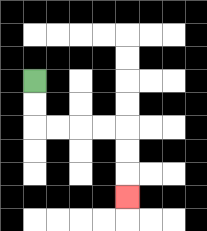{'start': '[1, 3]', 'end': '[5, 8]', 'path_directions': 'D,D,R,R,R,R,D,D,D', 'path_coordinates': '[[1, 3], [1, 4], [1, 5], [2, 5], [3, 5], [4, 5], [5, 5], [5, 6], [5, 7], [5, 8]]'}